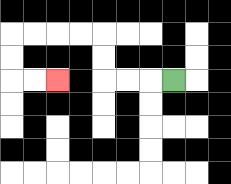{'start': '[7, 3]', 'end': '[2, 3]', 'path_directions': 'L,L,L,U,U,L,L,L,L,D,D,R,R', 'path_coordinates': '[[7, 3], [6, 3], [5, 3], [4, 3], [4, 2], [4, 1], [3, 1], [2, 1], [1, 1], [0, 1], [0, 2], [0, 3], [1, 3], [2, 3]]'}